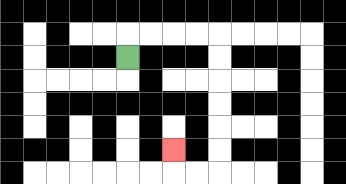{'start': '[5, 2]', 'end': '[7, 6]', 'path_directions': 'U,R,R,R,R,D,D,D,D,D,D,L,L,U', 'path_coordinates': '[[5, 2], [5, 1], [6, 1], [7, 1], [8, 1], [9, 1], [9, 2], [9, 3], [9, 4], [9, 5], [9, 6], [9, 7], [8, 7], [7, 7], [7, 6]]'}